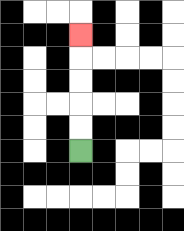{'start': '[3, 6]', 'end': '[3, 1]', 'path_directions': 'U,U,U,U,U', 'path_coordinates': '[[3, 6], [3, 5], [3, 4], [3, 3], [3, 2], [3, 1]]'}